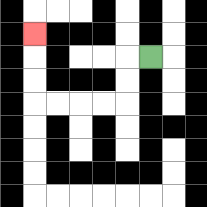{'start': '[6, 2]', 'end': '[1, 1]', 'path_directions': 'L,D,D,L,L,L,L,U,U,U', 'path_coordinates': '[[6, 2], [5, 2], [5, 3], [5, 4], [4, 4], [3, 4], [2, 4], [1, 4], [1, 3], [1, 2], [1, 1]]'}